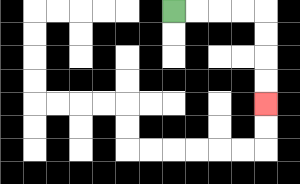{'start': '[7, 0]', 'end': '[11, 4]', 'path_directions': 'R,R,R,R,D,D,D,D', 'path_coordinates': '[[7, 0], [8, 0], [9, 0], [10, 0], [11, 0], [11, 1], [11, 2], [11, 3], [11, 4]]'}